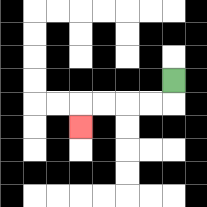{'start': '[7, 3]', 'end': '[3, 5]', 'path_directions': 'D,L,L,L,L,D', 'path_coordinates': '[[7, 3], [7, 4], [6, 4], [5, 4], [4, 4], [3, 4], [3, 5]]'}